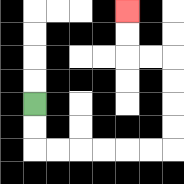{'start': '[1, 4]', 'end': '[5, 0]', 'path_directions': 'D,D,R,R,R,R,R,R,U,U,U,U,L,L,U,U', 'path_coordinates': '[[1, 4], [1, 5], [1, 6], [2, 6], [3, 6], [4, 6], [5, 6], [6, 6], [7, 6], [7, 5], [7, 4], [7, 3], [7, 2], [6, 2], [5, 2], [5, 1], [5, 0]]'}